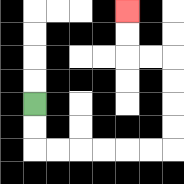{'start': '[1, 4]', 'end': '[5, 0]', 'path_directions': 'D,D,R,R,R,R,R,R,U,U,U,U,L,L,U,U', 'path_coordinates': '[[1, 4], [1, 5], [1, 6], [2, 6], [3, 6], [4, 6], [5, 6], [6, 6], [7, 6], [7, 5], [7, 4], [7, 3], [7, 2], [6, 2], [5, 2], [5, 1], [5, 0]]'}